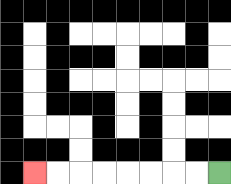{'start': '[9, 7]', 'end': '[1, 7]', 'path_directions': 'L,L,L,L,L,L,L,L', 'path_coordinates': '[[9, 7], [8, 7], [7, 7], [6, 7], [5, 7], [4, 7], [3, 7], [2, 7], [1, 7]]'}